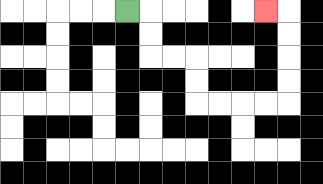{'start': '[5, 0]', 'end': '[11, 0]', 'path_directions': 'R,D,D,R,R,D,D,R,R,R,R,U,U,U,U,L', 'path_coordinates': '[[5, 0], [6, 0], [6, 1], [6, 2], [7, 2], [8, 2], [8, 3], [8, 4], [9, 4], [10, 4], [11, 4], [12, 4], [12, 3], [12, 2], [12, 1], [12, 0], [11, 0]]'}